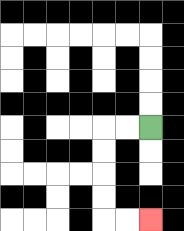{'start': '[6, 5]', 'end': '[6, 9]', 'path_directions': 'L,L,D,D,D,D,R,R', 'path_coordinates': '[[6, 5], [5, 5], [4, 5], [4, 6], [4, 7], [4, 8], [4, 9], [5, 9], [6, 9]]'}